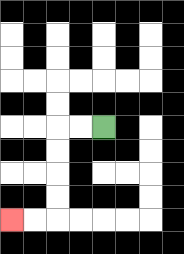{'start': '[4, 5]', 'end': '[0, 9]', 'path_directions': 'L,L,D,D,D,D,L,L', 'path_coordinates': '[[4, 5], [3, 5], [2, 5], [2, 6], [2, 7], [2, 8], [2, 9], [1, 9], [0, 9]]'}